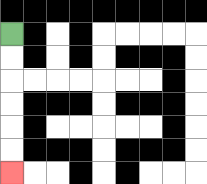{'start': '[0, 1]', 'end': '[0, 7]', 'path_directions': 'D,D,D,D,D,D', 'path_coordinates': '[[0, 1], [0, 2], [0, 3], [0, 4], [0, 5], [0, 6], [0, 7]]'}